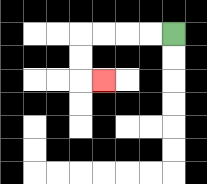{'start': '[7, 1]', 'end': '[4, 3]', 'path_directions': 'L,L,L,L,D,D,R', 'path_coordinates': '[[7, 1], [6, 1], [5, 1], [4, 1], [3, 1], [3, 2], [3, 3], [4, 3]]'}